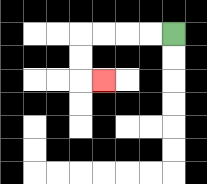{'start': '[7, 1]', 'end': '[4, 3]', 'path_directions': 'L,L,L,L,D,D,R', 'path_coordinates': '[[7, 1], [6, 1], [5, 1], [4, 1], [3, 1], [3, 2], [3, 3], [4, 3]]'}